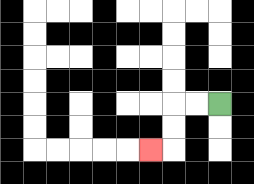{'start': '[9, 4]', 'end': '[6, 6]', 'path_directions': 'L,L,D,D,L', 'path_coordinates': '[[9, 4], [8, 4], [7, 4], [7, 5], [7, 6], [6, 6]]'}